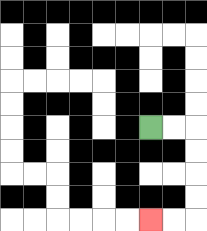{'start': '[6, 5]', 'end': '[6, 9]', 'path_directions': 'R,R,D,D,D,D,L,L', 'path_coordinates': '[[6, 5], [7, 5], [8, 5], [8, 6], [8, 7], [8, 8], [8, 9], [7, 9], [6, 9]]'}